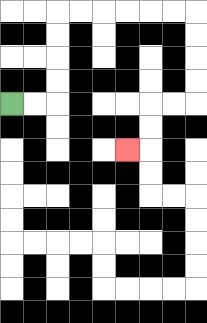{'start': '[0, 4]', 'end': '[5, 6]', 'path_directions': 'R,R,U,U,U,U,R,R,R,R,R,R,D,D,D,D,L,L,D,D,L', 'path_coordinates': '[[0, 4], [1, 4], [2, 4], [2, 3], [2, 2], [2, 1], [2, 0], [3, 0], [4, 0], [5, 0], [6, 0], [7, 0], [8, 0], [8, 1], [8, 2], [8, 3], [8, 4], [7, 4], [6, 4], [6, 5], [6, 6], [5, 6]]'}